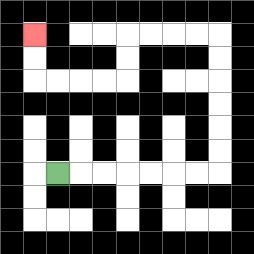{'start': '[2, 7]', 'end': '[1, 1]', 'path_directions': 'R,R,R,R,R,R,R,U,U,U,U,U,U,L,L,L,L,D,D,L,L,L,L,U,U', 'path_coordinates': '[[2, 7], [3, 7], [4, 7], [5, 7], [6, 7], [7, 7], [8, 7], [9, 7], [9, 6], [9, 5], [9, 4], [9, 3], [9, 2], [9, 1], [8, 1], [7, 1], [6, 1], [5, 1], [5, 2], [5, 3], [4, 3], [3, 3], [2, 3], [1, 3], [1, 2], [1, 1]]'}